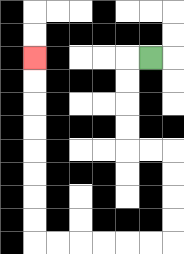{'start': '[6, 2]', 'end': '[1, 2]', 'path_directions': 'L,D,D,D,D,R,R,D,D,D,D,L,L,L,L,L,L,U,U,U,U,U,U,U,U', 'path_coordinates': '[[6, 2], [5, 2], [5, 3], [5, 4], [5, 5], [5, 6], [6, 6], [7, 6], [7, 7], [7, 8], [7, 9], [7, 10], [6, 10], [5, 10], [4, 10], [3, 10], [2, 10], [1, 10], [1, 9], [1, 8], [1, 7], [1, 6], [1, 5], [1, 4], [1, 3], [1, 2]]'}